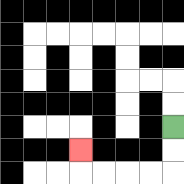{'start': '[7, 5]', 'end': '[3, 6]', 'path_directions': 'D,D,L,L,L,L,U', 'path_coordinates': '[[7, 5], [7, 6], [7, 7], [6, 7], [5, 7], [4, 7], [3, 7], [3, 6]]'}